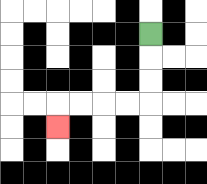{'start': '[6, 1]', 'end': '[2, 5]', 'path_directions': 'D,D,D,L,L,L,L,D', 'path_coordinates': '[[6, 1], [6, 2], [6, 3], [6, 4], [5, 4], [4, 4], [3, 4], [2, 4], [2, 5]]'}